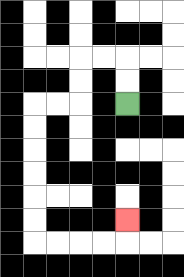{'start': '[5, 4]', 'end': '[5, 9]', 'path_directions': 'U,U,L,L,D,D,L,L,D,D,D,D,D,D,R,R,R,R,U', 'path_coordinates': '[[5, 4], [5, 3], [5, 2], [4, 2], [3, 2], [3, 3], [3, 4], [2, 4], [1, 4], [1, 5], [1, 6], [1, 7], [1, 8], [1, 9], [1, 10], [2, 10], [3, 10], [4, 10], [5, 10], [5, 9]]'}